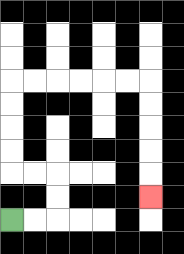{'start': '[0, 9]', 'end': '[6, 8]', 'path_directions': 'R,R,U,U,L,L,U,U,U,U,R,R,R,R,R,R,D,D,D,D,D', 'path_coordinates': '[[0, 9], [1, 9], [2, 9], [2, 8], [2, 7], [1, 7], [0, 7], [0, 6], [0, 5], [0, 4], [0, 3], [1, 3], [2, 3], [3, 3], [4, 3], [5, 3], [6, 3], [6, 4], [6, 5], [6, 6], [6, 7], [6, 8]]'}